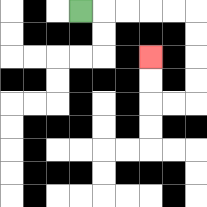{'start': '[3, 0]', 'end': '[6, 2]', 'path_directions': 'R,R,R,R,R,D,D,D,D,L,L,U,U', 'path_coordinates': '[[3, 0], [4, 0], [5, 0], [6, 0], [7, 0], [8, 0], [8, 1], [8, 2], [8, 3], [8, 4], [7, 4], [6, 4], [6, 3], [6, 2]]'}